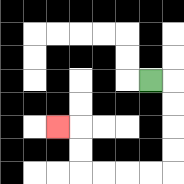{'start': '[6, 3]', 'end': '[2, 5]', 'path_directions': 'R,D,D,D,D,L,L,L,L,U,U,L', 'path_coordinates': '[[6, 3], [7, 3], [7, 4], [7, 5], [7, 6], [7, 7], [6, 7], [5, 7], [4, 7], [3, 7], [3, 6], [3, 5], [2, 5]]'}